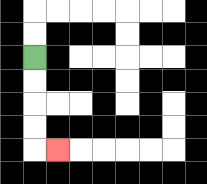{'start': '[1, 2]', 'end': '[2, 6]', 'path_directions': 'D,D,D,D,R', 'path_coordinates': '[[1, 2], [1, 3], [1, 4], [1, 5], [1, 6], [2, 6]]'}